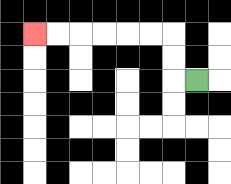{'start': '[8, 3]', 'end': '[1, 1]', 'path_directions': 'L,U,U,L,L,L,L,L,L', 'path_coordinates': '[[8, 3], [7, 3], [7, 2], [7, 1], [6, 1], [5, 1], [4, 1], [3, 1], [2, 1], [1, 1]]'}